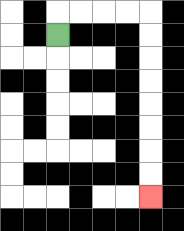{'start': '[2, 1]', 'end': '[6, 8]', 'path_directions': 'U,R,R,R,R,D,D,D,D,D,D,D,D', 'path_coordinates': '[[2, 1], [2, 0], [3, 0], [4, 0], [5, 0], [6, 0], [6, 1], [6, 2], [6, 3], [6, 4], [6, 5], [6, 6], [6, 7], [6, 8]]'}